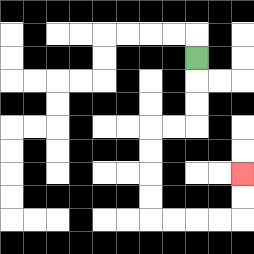{'start': '[8, 2]', 'end': '[10, 7]', 'path_directions': 'D,D,D,L,L,D,D,D,D,R,R,R,R,U,U', 'path_coordinates': '[[8, 2], [8, 3], [8, 4], [8, 5], [7, 5], [6, 5], [6, 6], [6, 7], [6, 8], [6, 9], [7, 9], [8, 9], [9, 9], [10, 9], [10, 8], [10, 7]]'}